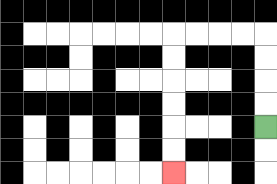{'start': '[11, 5]', 'end': '[7, 7]', 'path_directions': 'U,U,U,U,L,L,L,L,D,D,D,D,D,D', 'path_coordinates': '[[11, 5], [11, 4], [11, 3], [11, 2], [11, 1], [10, 1], [9, 1], [8, 1], [7, 1], [7, 2], [7, 3], [7, 4], [7, 5], [7, 6], [7, 7]]'}